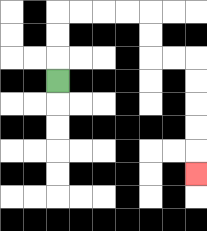{'start': '[2, 3]', 'end': '[8, 7]', 'path_directions': 'U,U,U,R,R,R,R,D,D,R,R,D,D,D,D,D', 'path_coordinates': '[[2, 3], [2, 2], [2, 1], [2, 0], [3, 0], [4, 0], [5, 0], [6, 0], [6, 1], [6, 2], [7, 2], [8, 2], [8, 3], [8, 4], [8, 5], [8, 6], [8, 7]]'}